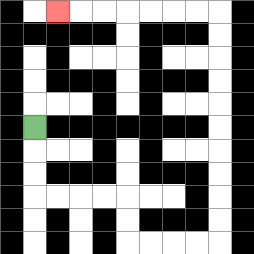{'start': '[1, 5]', 'end': '[2, 0]', 'path_directions': 'D,D,D,R,R,R,R,D,D,R,R,R,R,U,U,U,U,U,U,U,U,U,U,L,L,L,L,L,L,L', 'path_coordinates': '[[1, 5], [1, 6], [1, 7], [1, 8], [2, 8], [3, 8], [4, 8], [5, 8], [5, 9], [5, 10], [6, 10], [7, 10], [8, 10], [9, 10], [9, 9], [9, 8], [9, 7], [9, 6], [9, 5], [9, 4], [9, 3], [9, 2], [9, 1], [9, 0], [8, 0], [7, 0], [6, 0], [5, 0], [4, 0], [3, 0], [2, 0]]'}